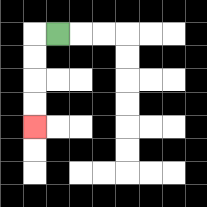{'start': '[2, 1]', 'end': '[1, 5]', 'path_directions': 'L,D,D,D,D', 'path_coordinates': '[[2, 1], [1, 1], [1, 2], [1, 3], [1, 4], [1, 5]]'}